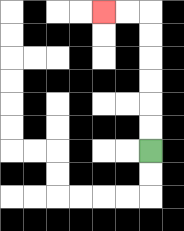{'start': '[6, 6]', 'end': '[4, 0]', 'path_directions': 'U,U,U,U,U,U,L,L', 'path_coordinates': '[[6, 6], [6, 5], [6, 4], [6, 3], [6, 2], [6, 1], [6, 0], [5, 0], [4, 0]]'}